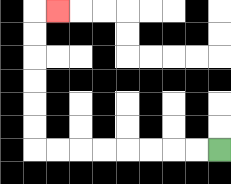{'start': '[9, 6]', 'end': '[2, 0]', 'path_directions': 'L,L,L,L,L,L,L,L,U,U,U,U,U,U,R', 'path_coordinates': '[[9, 6], [8, 6], [7, 6], [6, 6], [5, 6], [4, 6], [3, 6], [2, 6], [1, 6], [1, 5], [1, 4], [1, 3], [1, 2], [1, 1], [1, 0], [2, 0]]'}